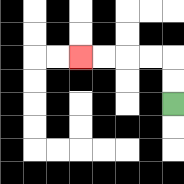{'start': '[7, 4]', 'end': '[3, 2]', 'path_directions': 'U,U,L,L,L,L', 'path_coordinates': '[[7, 4], [7, 3], [7, 2], [6, 2], [5, 2], [4, 2], [3, 2]]'}